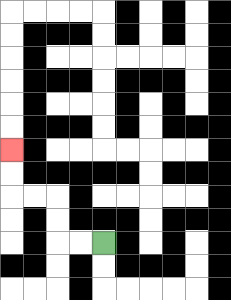{'start': '[4, 10]', 'end': '[0, 6]', 'path_directions': 'L,L,U,U,L,L,U,U', 'path_coordinates': '[[4, 10], [3, 10], [2, 10], [2, 9], [2, 8], [1, 8], [0, 8], [0, 7], [0, 6]]'}